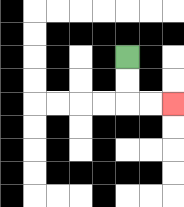{'start': '[5, 2]', 'end': '[7, 4]', 'path_directions': 'D,D,R,R', 'path_coordinates': '[[5, 2], [5, 3], [5, 4], [6, 4], [7, 4]]'}